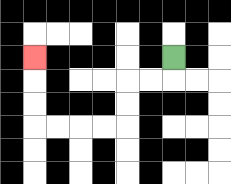{'start': '[7, 2]', 'end': '[1, 2]', 'path_directions': 'D,L,L,D,D,L,L,L,L,U,U,U', 'path_coordinates': '[[7, 2], [7, 3], [6, 3], [5, 3], [5, 4], [5, 5], [4, 5], [3, 5], [2, 5], [1, 5], [1, 4], [1, 3], [1, 2]]'}